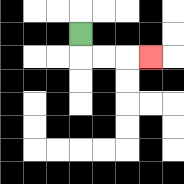{'start': '[3, 1]', 'end': '[6, 2]', 'path_directions': 'D,R,R,R', 'path_coordinates': '[[3, 1], [3, 2], [4, 2], [5, 2], [6, 2]]'}